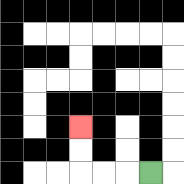{'start': '[6, 7]', 'end': '[3, 5]', 'path_directions': 'L,L,L,U,U', 'path_coordinates': '[[6, 7], [5, 7], [4, 7], [3, 7], [3, 6], [3, 5]]'}